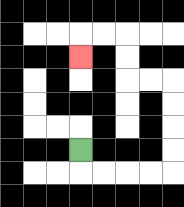{'start': '[3, 6]', 'end': '[3, 2]', 'path_directions': 'D,R,R,R,R,U,U,U,U,L,L,U,U,L,L,D', 'path_coordinates': '[[3, 6], [3, 7], [4, 7], [5, 7], [6, 7], [7, 7], [7, 6], [7, 5], [7, 4], [7, 3], [6, 3], [5, 3], [5, 2], [5, 1], [4, 1], [3, 1], [3, 2]]'}